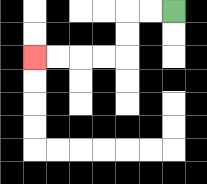{'start': '[7, 0]', 'end': '[1, 2]', 'path_directions': 'L,L,D,D,L,L,L,L', 'path_coordinates': '[[7, 0], [6, 0], [5, 0], [5, 1], [5, 2], [4, 2], [3, 2], [2, 2], [1, 2]]'}